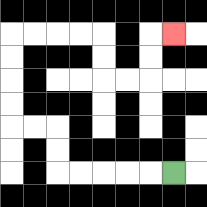{'start': '[7, 7]', 'end': '[7, 1]', 'path_directions': 'L,L,L,L,L,U,U,L,L,U,U,U,U,R,R,R,R,D,D,R,R,U,U,R', 'path_coordinates': '[[7, 7], [6, 7], [5, 7], [4, 7], [3, 7], [2, 7], [2, 6], [2, 5], [1, 5], [0, 5], [0, 4], [0, 3], [0, 2], [0, 1], [1, 1], [2, 1], [3, 1], [4, 1], [4, 2], [4, 3], [5, 3], [6, 3], [6, 2], [6, 1], [7, 1]]'}